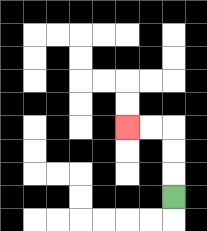{'start': '[7, 8]', 'end': '[5, 5]', 'path_directions': 'U,U,U,L,L', 'path_coordinates': '[[7, 8], [7, 7], [7, 6], [7, 5], [6, 5], [5, 5]]'}